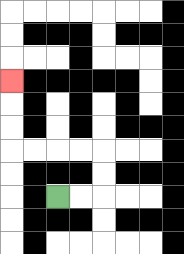{'start': '[2, 8]', 'end': '[0, 3]', 'path_directions': 'R,R,U,U,L,L,L,L,U,U,U', 'path_coordinates': '[[2, 8], [3, 8], [4, 8], [4, 7], [4, 6], [3, 6], [2, 6], [1, 6], [0, 6], [0, 5], [0, 4], [0, 3]]'}